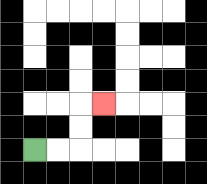{'start': '[1, 6]', 'end': '[4, 4]', 'path_directions': 'R,R,U,U,R', 'path_coordinates': '[[1, 6], [2, 6], [3, 6], [3, 5], [3, 4], [4, 4]]'}